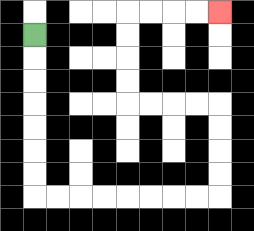{'start': '[1, 1]', 'end': '[9, 0]', 'path_directions': 'D,D,D,D,D,D,D,R,R,R,R,R,R,R,R,U,U,U,U,L,L,L,L,U,U,U,U,R,R,R,R', 'path_coordinates': '[[1, 1], [1, 2], [1, 3], [1, 4], [1, 5], [1, 6], [1, 7], [1, 8], [2, 8], [3, 8], [4, 8], [5, 8], [6, 8], [7, 8], [8, 8], [9, 8], [9, 7], [9, 6], [9, 5], [9, 4], [8, 4], [7, 4], [6, 4], [5, 4], [5, 3], [5, 2], [5, 1], [5, 0], [6, 0], [7, 0], [8, 0], [9, 0]]'}